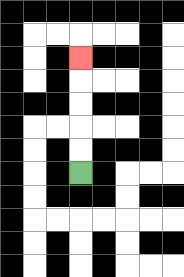{'start': '[3, 7]', 'end': '[3, 2]', 'path_directions': 'U,U,U,U,U', 'path_coordinates': '[[3, 7], [3, 6], [3, 5], [3, 4], [3, 3], [3, 2]]'}